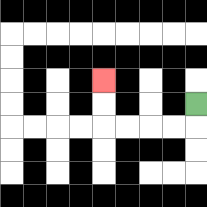{'start': '[8, 4]', 'end': '[4, 3]', 'path_directions': 'D,L,L,L,L,U,U', 'path_coordinates': '[[8, 4], [8, 5], [7, 5], [6, 5], [5, 5], [4, 5], [4, 4], [4, 3]]'}